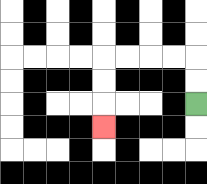{'start': '[8, 4]', 'end': '[4, 5]', 'path_directions': 'U,U,L,L,L,L,D,D,D', 'path_coordinates': '[[8, 4], [8, 3], [8, 2], [7, 2], [6, 2], [5, 2], [4, 2], [4, 3], [4, 4], [4, 5]]'}